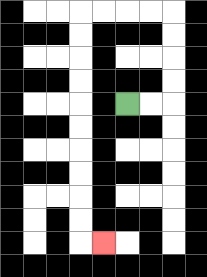{'start': '[5, 4]', 'end': '[4, 10]', 'path_directions': 'R,R,U,U,U,U,L,L,L,L,D,D,D,D,D,D,D,D,D,D,R', 'path_coordinates': '[[5, 4], [6, 4], [7, 4], [7, 3], [7, 2], [7, 1], [7, 0], [6, 0], [5, 0], [4, 0], [3, 0], [3, 1], [3, 2], [3, 3], [3, 4], [3, 5], [3, 6], [3, 7], [3, 8], [3, 9], [3, 10], [4, 10]]'}